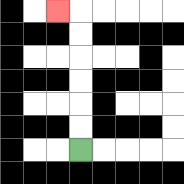{'start': '[3, 6]', 'end': '[2, 0]', 'path_directions': 'U,U,U,U,U,U,L', 'path_coordinates': '[[3, 6], [3, 5], [3, 4], [3, 3], [3, 2], [3, 1], [3, 0], [2, 0]]'}